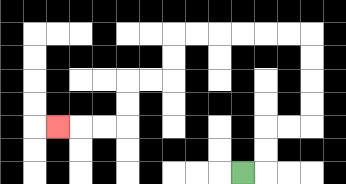{'start': '[10, 7]', 'end': '[2, 5]', 'path_directions': 'R,U,U,R,R,U,U,U,U,L,L,L,L,L,L,D,D,L,L,D,D,L,L,L', 'path_coordinates': '[[10, 7], [11, 7], [11, 6], [11, 5], [12, 5], [13, 5], [13, 4], [13, 3], [13, 2], [13, 1], [12, 1], [11, 1], [10, 1], [9, 1], [8, 1], [7, 1], [7, 2], [7, 3], [6, 3], [5, 3], [5, 4], [5, 5], [4, 5], [3, 5], [2, 5]]'}